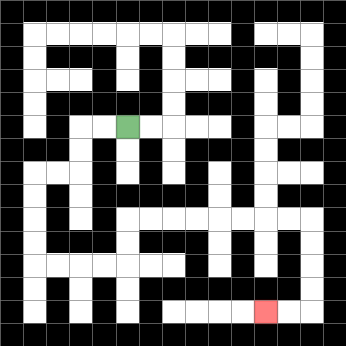{'start': '[5, 5]', 'end': '[11, 13]', 'path_directions': 'L,L,D,D,L,L,D,D,D,D,R,R,R,R,U,U,R,R,R,R,R,R,R,R,D,D,D,D,L,L', 'path_coordinates': '[[5, 5], [4, 5], [3, 5], [3, 6], [3, 7], [2, 7], [1, 7], [1, 8], [1, 9], [1, 10], [1, 11], [2, 11], [3, 11], [4, 11], [5, 11], [5, 10], [5, 9], [6, 9], [7, 9], [8, 9], [9, 9], [10, 9], [11, 9], [12, 9], [13, 9], [13, 10], [13, 11], [13, 12], [13, 13], [12, 13], [11, 13]]'}